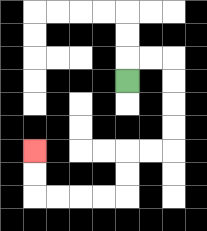{'start': '[5, 3]', 'end': '[1, 6]', 'path_directions': 'U,R,R,D,D,D,D,L,L,D,D,L,L,L,L,U,U', 'path_coordinates': '[[5, 3], [5, 2], [6, 2], [7, 2], [7, 3], [7, 4], [7, 5], [7, 6], [6, 6], [5, 6], [5, 7], [5, 8], [4, 8], [3, 8], [2, 8], [1, 8], [1, 7], [1, 6]]'}